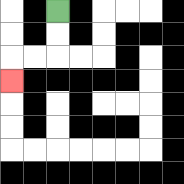{'start': '[2, 0]', 'end': '[0, 3]', 'path_directions': 'D,D,L,L,D', 'path_coordinates': '[[2, 0], [2, 1], [2, 2], [1, 2], [0, 2], [0, 3]]'}